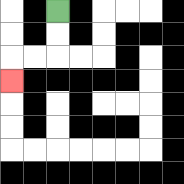{'start': '[2, 0]', 'end': '[0, 3]', 'path_directions': 'D,D,L,L,D', 'path_coordinates': '[[2, 0], [2, 1], [2, 2], [1, 2], [0, 2], [0, 3]]'}